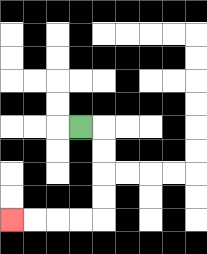{'start': '[3, 5]', 'end': '[0, 9]', 'path_directions': 'R,D,D,D,D,L,L,L,L', 'path_coordinates': '[[3, 5], [4, 5], [4, 6], [4, 7], [4, 8], [4, 9], [3, 9], [2, 9], [1, 9], [0, 9]]'}